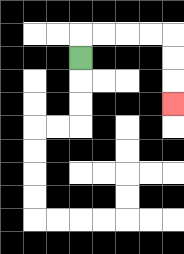{'start': '[3, 2]', 'end': '[7, 4]', 'path_directions': 'U,R,R,R,R,D,D,D', 'path_coordinates': '[[3, 2], [3, 1], [4, 1], [5, 1], [6, 1], [7, 1], [7, 2], [7, 3], [7, 4]]'}